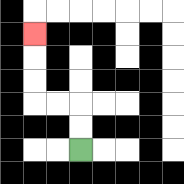{'start': '[3, 6]', 'end': '[1, 1]', 'path_directions': 'U,U,L,L,U,U,U', 'path_coordinates': '[[3, 6], [3, 5], [3, 4], [2, 4], [1, 4], [1, 3], [1, 2], [1, 1]]'}